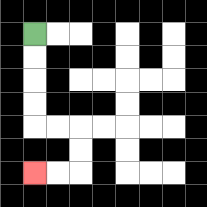{'start': '[1, 1]', 'end': '[1, 7]', 'path_directions': 'D,D,D,D,R,R,D,D,L,L', 'path_coordinates': '[[1, 1], [1, 2], [1, 3], [1, 4], [1, 5], [2, 5], [3, 5], [3, 6], [3, 7], [2, 7], [1, 7]]'}